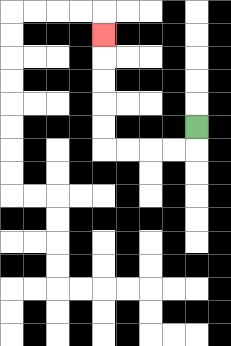{'start': '[8, 5]', 'end': '[4, 1]', 'path_directions': 'D,L,L,L,L,U,U,U,U,U', 'path_coordinates': '[[8, 5], [8, 6], [7, 6], [6, 6], [5, 6], [4, 6], [4, 5], [4, 4], [4, 3], [4, 2], [4, 1]]'}